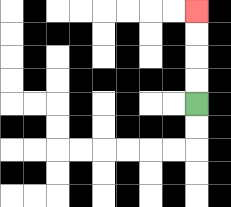{'start': '[8, 4]', 'end': '[8, 0]', 'path_directions': 'U,U,U,U', 'path_coordinates': '[[8, 4], [8, 3], [8, 2], [8, 1], [8, 0]]'}